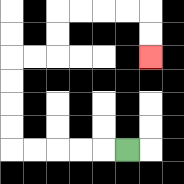{'start': '[5, 6]', 'end': '[6, 2]', 'path_directions': 'L,L,L,L,L,U,U,U,U,R,R,U,U,R,R,R,R,D,D', 'path_coordinates': '[[5, 6], [4, 6], [3, 6], [2, 6], [1, 6], [0, 6], [0, 5], [0, 4], [0, 3], [0, 2], [1, 2], [2, 2], [2, 1], [2, 0], [3, 0], [4, 0], [5, 0], [6, 0], [6, 1], [6, 2]]'}